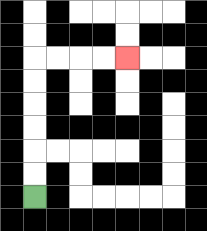{'start': '[1, 8]', 'end': '[5, 2]', 'path_directions': 'U,U,U,U,U,U,R,R,R,R', 'path_coordinates': '[[1, 8], [1, 7], [1, 6], [1, 5], [1, 4], [1, 3], [1, 2], [2, 2], [3, 2], [4, 2], [5, 2]]'}